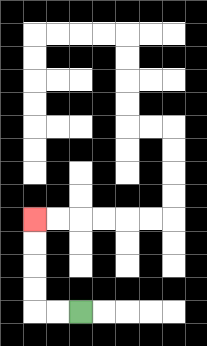{'start': '[3, 13]', 'end': '[1, 9]', 'path_directions': 'L,L,U,U,U,U', 'path_coordinates': '[[3, 13], [2, 13], [1, 13], [1, 12], [1, 11], [1, 10], [1, 9]]'}